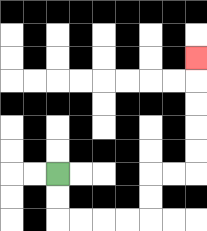{'start': '[2, 7]', 'end': '[8, 2]', 'path_directions': 'D,D,R,R,R,R,U,U,R,R,U,U,U,U,U', 'path_coordinates': '[[2, 7], [2, 8], [2, 9], [3, 9], [4, 9], [5, 9], [6, 9], [6, 8], [6, 7], [7, 7], [8, 7], [8, 6], [8, 5], [8, 4], [8, 3], [8, 2]]'}